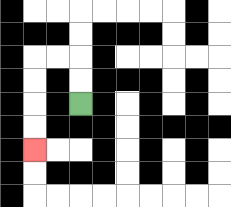{'start': '[3, 4]', 'end': '[1, 6]', 'path_directions': 'U,U,L,L,D,D,D,D', 'path_coordinates': '[[3, 4], [3, 3], [3, 2], [2, 2], [1, 2], [1, 3], [1, 4], [1, 5], [1, 6]]'}